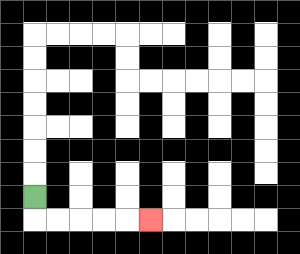{'start': '[1, 8]', 'end': '[6, 9]', 'path_directions': 'D,R,R,R,R,R', 'path_coordinates': '[[1, 8], [1, 9], [2, 9], [3, 9], [4, 9], [5, 9], [6, 9]]'}